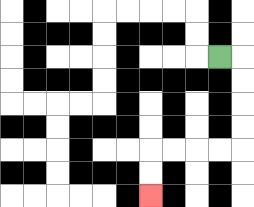{'start': '[9, 2]', 'end': '[6, 8]', 'path_directions': 'R,D,D,D,D,L,L,L,L,D,D', 'path_coordinates': '[[9, 2], [10, 2], [10, 3], [10, 4], [10, 5], [10, 6], [9, 6], [8, 6], [7, 6], [6, 6], [6, 7], [6, 8]]'}